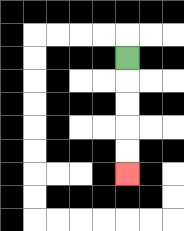{'start': '[5, 2]', 'end': '[5, 7]', 'path_directions': 'D,D,D,D,D', 'path_coordinates': '[[5, 2], [5, 3], [5, 4], [5, 5], [5, 6], [5, 7]]'}